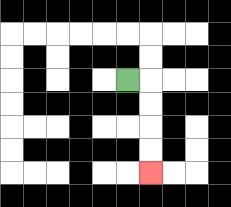{'start': '[5, 3]', 'end': '[6, 7]', 'path_directions': 'R,D,D,D,D', 'path_coordinates': '[[5, 3], [6, 3], [6, 4], [6, 5], [6, 6], [6, 7]]'}